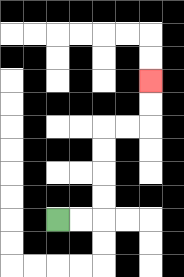{'start': '[2, 9]', 'end': '[6, 3]', 'path_directions': 'R,R,U,U,U,U,R,R,U,U', 'path_coordinates': '[[2, 9], [3, 9], [4, 9], [4, 8], [4, 7], [4, 6], [4, 5], [5, 5], [6, 5], [6, 4], [6, 3]]'}